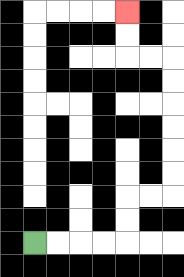{'start': '[1, 10]', 'end': '[5, 0]', 'path_directions': 'R,R,R,R,U,U,R,R,U,U,U,U,U,U,L,L,U,U', 'path_coordinates': '[[1, 10], [2, 10], [3, 10], [4, 10], [5, 10], [5, 9], [5, 8], [6, 8], [7, 8], [7, 7], [7, 6], [7, 5], [7, 4], [7, 3], [7, 2], [6, 2], [5, 2], [5, 1], [5, 0]]'}